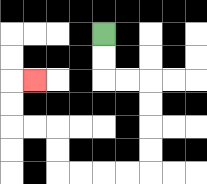{'start': '[4, 1]', 'end': '[1, 3]', 'path_directions': 'D,D,R,R,D,D,D,D,L,L,L,L,U,U,L,L,U,U,R', 'path_coordinates': '[[4, 1], [4, 2], [4, 3], [5, 3], [6, 3], [6, 4], [6, 5], [6, 6], [6, 7], [5, 7], [4, 7], [3, 7], [2, 7], [2, 6], [2, 5], [1, 5], [0, 5], [0, 4], [0, 3], [1, 3]]'}